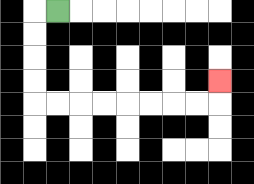{'start': '[2, 0]', 'end': '[9, 3]', 'path_directions': 'L,D,D,D,D,R,R,R,R,R,R,R,R,U', 'path_coordinates': '[[2, 0], [1, 0], [1, 1], [1, 2], [1, 3], [1, 4], [2, 4], [3, 4], [4, 4], [5, 4], [6, 4], [7, 4], [8, 4], [9, 4], [9, 3]]'}